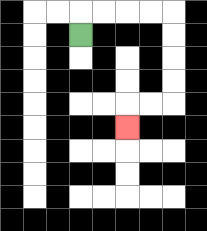{'start': '[3, 1]', 'end': '[5, 5]', 'path_directions': 'U,R,R,R,R,D,D,D,D,L,L,D', 'path_coordinates': '[[3, 1], [3, 0], [4, 0], [5, 0], [6, 0], [7, 0], [7, 1], [7, 2], [7, 3], [7, 4], [6, 4], [5, 4], [5, 5]]'}